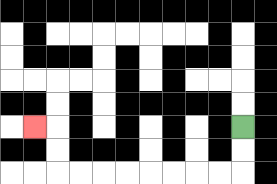{'start': '[10, 5]', 'end': '[1, 5]', 'path_directions': 'D,D,L,L,L,L,L,L,L,L,U,U,L', 'path_coordinates': '[[10, 5], [10, 6], [10, 7], [9, 7], [8, 7], [7, 7], [6, 7], [5, 7], [4, 7], [3, 7], [2, 7], [2, 6], [2, 5], [1, 5]]'}